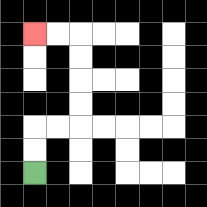{'start': '[1, 7]', 'end': '[1, 1]', 'path_directions': 'U,U,R,R,U,U,U,U,L,L', 'path_coordinates': '[[1, 7], [1, 6], [1, 5], [2, 5], [3, 5], [3, 4], [3, 3], [3, 2], [3, 1], [2, 1], [1, 1]]'}